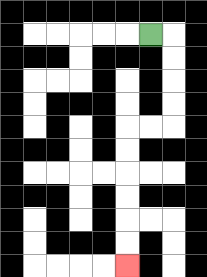{'start': '[6, 1]', 'end': '[5, 11]', 'path_directions': 'R,D,D,D,D,L,L,D,D,D,D,D,D', 'path_coordinates': '[[6, 1], [7, 1], [7, 2], [7, 3], [7, 4], [7, 5], [6, 5], [5, 5], [5, 6], [5, 7], [5, 8], [5, 9], [5, 10], [5, 11]]'}